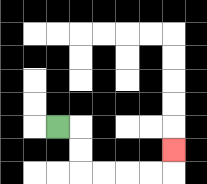{'start': '[2, 5]', 'end': '[7, 6]', 'path_directions': 'R,D,D,R,R,R,R,U', 'path_coordinates': '[[2, 5], [3, 5], [3, 6], [3, 7], [4, 7], [5, 7], [6, 7], [7, 7], [7, 6]]'}